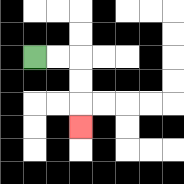{'start': '[1, 2]', 'end': '[3, 5]', 'path_directions': 'R,R,D,D,D', 'path_coordinates': '[[1, 2], [2, 2], [3, 2], [3, 3], [3, 4], [3, 5]]'}